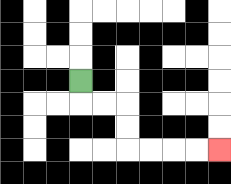{'start': '[3, 3]', 'end': '[9, 6]', 'path_directions': 'D,R,R,D,D,R,R,R,R', 'path_coordinates': '[[3, 3], [3, 4], [4, 4], [5, 4], [5, 5], [5, 6], [6, 6], [7, 6], [8, 6], [9, 6]]'}